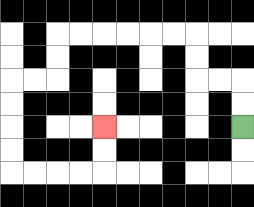{'start': '[10, 5]', 'end': '[4, 5]', 'path_directions': 'U,U,L,L,U,U,L,L,L,L,L,L,D,D,L,L,D,D,D,D,R,R,R,R,U,U', 'path_coordinates': '[[10, 5], [10, 4], [10, 3], [9, 3], [8, 3], [8, 2], [8, 1], [7, 1], [6, 1], [5, 1], [4, 1], [3, 1], [2, 1], [2, 2], [2, 3], [1, 3], [0, 3], [0, 4], [0, 5], [0, 6], [0, 7], [1, 7], [2, 7], [3, 7], [4, 7], [4, 6], [4, 5]]'}